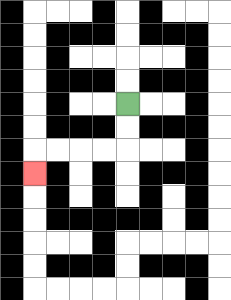{'start': '[5, 4]', 'end': '[1, 7]', 'path_directions': 'D,D,L,L,L,L,D', 'path_coordinates': '[[5, 4], [5, 5], [5, 6], [4, 6], [3, 6], [2, 6], [1, 6], [1, 7]]'}